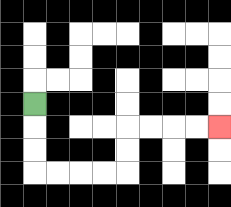{'start': '[1, 4]', 'end': '[9, 5]', 'path_directions': 'D,D,D,R,R,R,R,U,U,R,R,R,R', 'path_coordinates': '[[1, 4], [1, 5], [1, 6], [1, 7], [2, 7], [3, 7], [4, 7], [5, 7], [5, 6], [5, 5], [6, 5], [7, 5], [8, 5], [9, 5]]'}